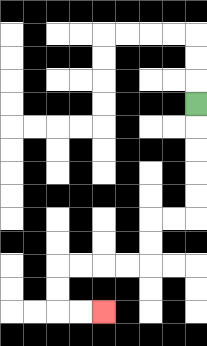{'start': '[8, 4]', 'end': '[4, 13]', 'path_directions': 'D,D,D,D,D,L,L,D,D,L,L,L,L,D,D,R,R', 'path_coordinates': '[[8, 4], [8, 5], [8, 6], [8, 7], [8, 8], [8, 9], [7, 9], [6, 9], [6, 10], [6, 11], [5, 11], [4, 11], [3, 11], [2, 11], [2, 12], [2, 13], [3, 13], [4, 13]]'}